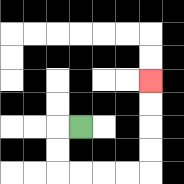{'start': '[3, 5]', 'end': '[6, 3]', 'path_directions': 'L,D,D,R,R,R,R,U,U,U,U', 'path_coordinates': '[[3, 5], [2, 5], [2, 6], [2, 7], [3, 7], [4, 7], [5, 7], [6, 7], [6, 6], [6, 5], [6, 4], [6, 3]]'}